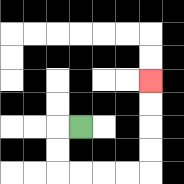{'start': '[3, 5]', 'end': '[6, 3]', 'path_directions': 'L,D,D,R,R,R,R,U,U,U,U', 'path_coordinates': '[[3, 5], [2, 5], [2, 6], [2, 7], [3, 7], [4, 7], [5, 7], [6, 7], [6, 6], [6, 5], [6, 4], [6, 3]]'}